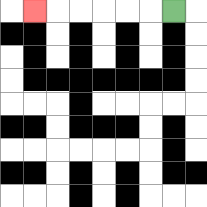{'start': '[7, 0]', 'end': '[1, 0]', 'path_directions': 'L,L,L,L,L,L', 'path_coordinates': '[[7, 0], [6, 0], [5, 0], [4, 0], [3, 0], [2, 0], [1, 0]]'}